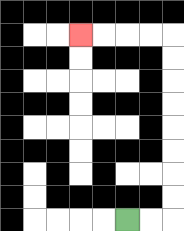{'start': '[5, 9]', 'end': '[3, 1]', 'path_directions': 'R,R,U,U,U,U,U,U,U,U,L,L,L,L', 'path_coordinates': '[[5, 9], [6, 9], [7, 9], [7, 8], [7, 7], [7, 6], [7, 5], [7, 4], [7, 3], [7, 2], [7, 1], [6, 1], [5, 1], [4, 1], [3, 1]]'}